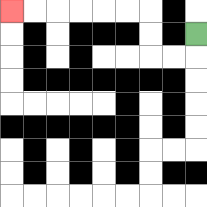{'start': '[8, 1]', 'end': '[0, 0]', 'path_directions': 'D,L,L,U,U,L,L,L,L,L,L', 'path_coordinates': '[[8, 1], [8, 2], [7, 2], [6, 2], [6, 1], [6, 0], [5, 0], [4, 0], [3, 0], [2, 0], [1, 0], [0, 0]]'}